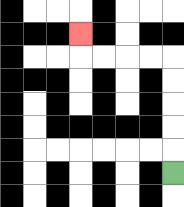{'start': '[7, 7]', 'end': '[3, 1]', 'path_directions': 'U,U,U,U,U,L,L,L,L,U', 'path_coordinates': '[[7, 7], [7, 6], [7, 5], [7, 4], [7, 3], [7, 2], [6, 2], [5, 2], [4, 2], [3, 2], [3, 1]]'}